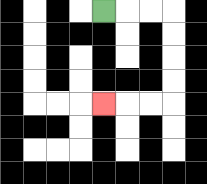{'start': '[4, 0]', 'end': '[4, 4]', 'path_directions': 'R,R,R,D,D,D,D,L,L,L', 'path_coordinates': '[[4, 0], [5, 0], [6, 0], [7, 0], [7, 1], [7, 2], [7, 3], [7, 4], [6, 4], [5, 4], [4, 4]]'}